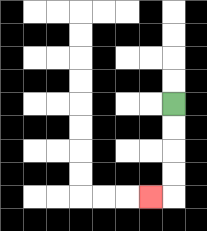{'start': '[7, 4]', 'end': '[6, 8]', 'path_directions': 'D,D,D,D,L', 'path_coordinates': '[[7, 4], [7, 5], [7, 6], [7, 7], [7, 8], [6, 8]]'}